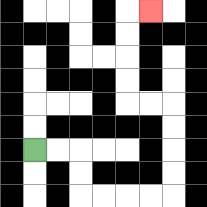{'start': '[1, 6]', 'end': '[6, 0]', 'path_directions': 'R,R,D,D,R,R,R,R,U,U,U,U,L,L,U,U,U,U,R', 'path_coordinates': '[[1, 6], [2, 6], [3, 6], [3, 7], [3, 8], [4, 8], [5, 8], [6, 8], [7, 8], [7, 7], [7, 6], [7, 5], [7, 4], [6, 4], [5, 4], [5, 3], [5, 2], [5, 1], [5, 0], [6, 0]]'}